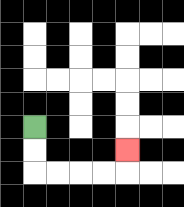{'start': '[1, 5]', 'end': '[5, 6]', 'path_directions': 'D,D,R,R,R,R,U', 'path_coordinates': '[[1, 5], [1, 6], [1, 7], [2, 7], [3, 7], [4, 7], [5, 7], [5, 6]]'}